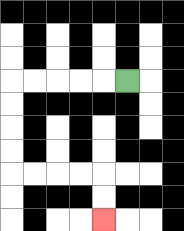{'start': '[5, 3]', 'end': '[4, 9]', 'path_directions': 'L,L,L,L,L,D,D,D,D,R,R,R,R,D,D', 'path_coordinates': '[[5, 3], [4, 3], [3, 3], [2, 3], [1, 3], [0, 3], [0, 4], [0, 5], [0, 6], [0, 7], [1, 7], [2, 7], [3, 7], [4, 7], [4, 8], [4, 9]]'}